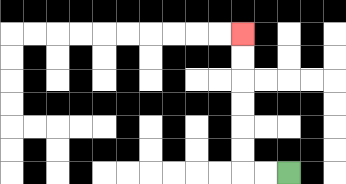{'start': '[12, 7]', 'end': '[10, 1]', 'path_directions': 'L,L,U,U,U,U,U,U', 'path_coordinates': '[[12, 7], [11, 7], [10, 7], [10, 6], [10, 5], [10, 4], [10, 3], [10, 2], [10, 1]]'}